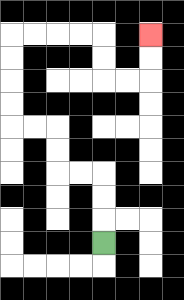{'start': '[4, 10]', 'end': '[6, 1]', 'path_directions': 'U,U,U,L,L,U,U,L,L,U,U,U,U,R,R,R,R,D,D,R,R,U,U', 'path_coordinates': '[[4, 10], [4, 9], [4, 8], [4, 7], [3, 7], [2, 7], [2, 6], [2, 5], [1, 5], [0, 5], [0, 4], [0, 3], [0, 2], [0, 1], [1, 1], [2, 1], [3, 1], [4, 1], [4, 2], [4, 3], [5, 3], [6, 3], [6, 2], [6, 1]]'}